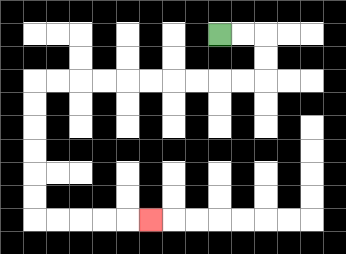{'start': '[9, 1]', 'end': '[6, 9]', 'path_directions': 'R,R,D,D,L,L,L,L,L,L,L,L,L,L,D,D,D,D,D,D,R,R,R,R,R', 'path_coordinates': '[[9, 1], [10, 1], [11, 1], [11, 2], [11, 3], [10, 3], [9, 3], [8, 3], [7, 3], [6, 3], [5, 3], [4, 3], [3, 3], [2, 3], [1, 3], [1, 4], [1, 5], [1, 6], [1, 7], [1, 8], [1, 9], [2, 9], [3, 9], [4, 9], [5, 9], [6, 9]]'}